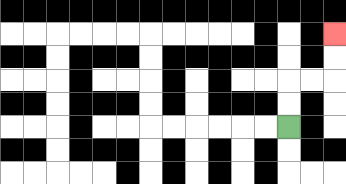{'start': '[12, 5]', 'end': '[14, 1]', 'path_directions': 'U,U,R,R,U,U', 'path_coordinates': '[[12, 5], [12, 4], [12, 3], [13, 3], [14, 3], [14, 2], [14, 1]]'}